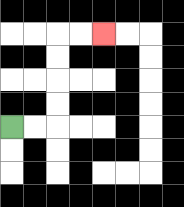{'start': '[0, 5]', 'end': '[4, 1]', 'path_directions': 'R,R,U,U,U,U,R,R', 'path_coordinates': '[[0, 5], [1, 5], [2, 5], [2, 4], [2, 3], [2, 2], [2, 1], [3, 1], [4, 1]]'}